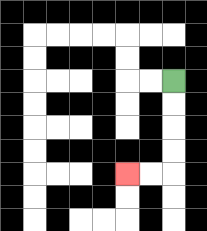{'start': '[7, 3]', 'end': '[5, 7]', 'path_directions': 'D,D,D,D,L,L', 'path_coordinates': '[[7, 3], [7, 4], [7, 5], [7, 6], [7, 7], [6, 7], [5, 7]]'}